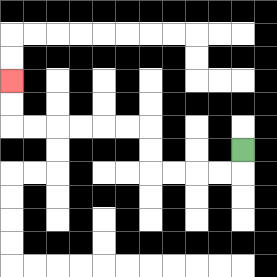{'start': '[10, 6]', 'end': '[0, 3]', 'path_directions': 'D,L,L,L,L,U,U,L,L,L,L,L,L,U,U', 'path_coordinates': '[[10, 6], [10, 7], [9, 7], [8, 7], [7, 7], [6, 7], [6, 6], [6, 5], [5, 5], [4, 5], [3, 5], [2, 5], [1, 5], [0, 5], [0, 4], [0, 3]]'}